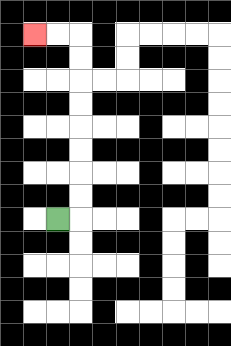{'start': '[2, 9]', 'end': '[1, 1]', 'path_directions': 'R,U,U,U,U,U,U,U,U,L,L', 'path_coordinates': '[[2, 9], [3, 9], [3, 8], [3, 7], [3, 6], [3, 5], [3, 4], [3, 3], [3, 2], [3, 1], [2, 1], [1, 1]]'}